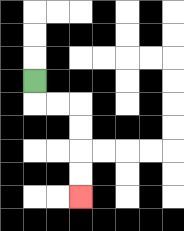{'start': '[1, 3]', 'end': '[3, 8]', 'path_directions': 'D,R,R,D,D,D,D', 'path_coordinates': '[[1, 3], [1, 4], [2, 4], [3, 4], [3, 5], [3, 6], [3, 7], [3, 8]]'}